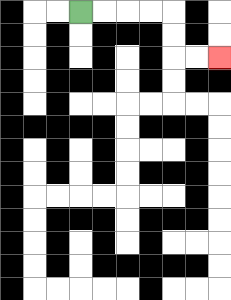{'start': '[3, 0]', 'end': '[9, 2]', 'path_directions': 'R,R,R,R,D,D,R,R', 'path_coordinates': '[[3, 0], [4, 0], [5, 0], [6, 0], [7, 0], [7, 1], [7, 2], [8, 2], [9, 2]]'}